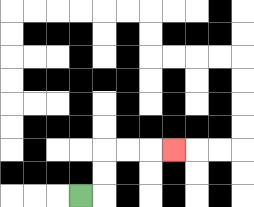{'start': '[3, 8]', 'end': '[7, 6]', 'path_directions': 'R,U,U,R,R,R', 'path_coordinates': '[[3, 8], [4, 8], [4, 7], [4, 6], [5, 6], [6, 6], [7, 6]]'}